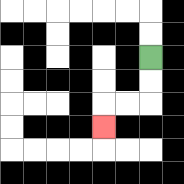{'start': '[6, 2]', 'end': '[4, 5]', 'path_directions': 'D,D,L,L,D', 'path_coordinates': '[[6, 2], [6, 3], [6, 4], [5, 4], [4, 4], [4, 5]]'}